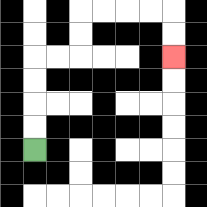{'start': '[1, 6]', 'end': '[7, 2]', 'path_directions': 'U,U,U,U,R,R,U,U,R,R,R,R,D,D', 'path_coordinates': '[[1, 6], [1, 5], [1, 4], [1, 3], [1, 2], [2, 2], [3, 2], [3, 1], [3, 0], [4, 0], [5, 0], [6, 0], [7, 0], [7, 1], [7, 2]]'}